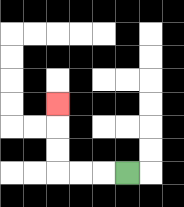{'start': '[5, 7]', 'end': '[2, 4]', 'path_directions': 'L,L,L,U,U,U', 'path_coordinates': '[[5, 7], [4, 7], [3, 7], [2, 7], [2, 6], [2, 5], [2, 4]]'}